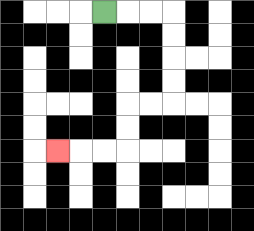{'start': '[4, 0]', 'end': '[2, 6]', 'path_directions': 'R,R,R,D,D,D,D,L,L,D,D,L,L,L', 'path_coordinates': '[[4, 0], [5, 0], [6, 0], [7, 0], [7, 1], [7, 2], [7, 3], [7, 4], [6, 4], [5, 4], [5, 5], [5, 6], [4, 6], [3, 6], [2, 6]]'}